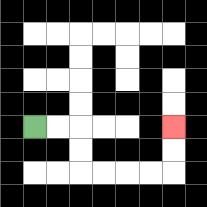{'start': '[1, 5]', 'end': '[7, 5]', 'path_directions': 'R,R,D,D,R,R,R,R,U,U', 'path_coordinates': '[[1, 5], [2, 5], [3, 5], [3, 6], [3, 7], [4, 7], [5, 7], [6, 7], [7, 7], [7, 6], [7, 5]]'}